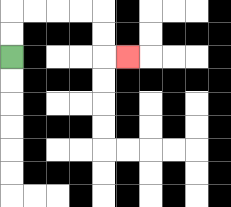{'start': '[0, 2]', 'end': '[5, 2]', 'path_directions': 'U,U,R,R,R,R,D,D,R', 'path_coordinates': '[[0, 2], [0, 1], [0, 0], [1, 0], [2, 0], [3, 0], [4, 0], [4, 1], [4, 2], [5, 2]]'}